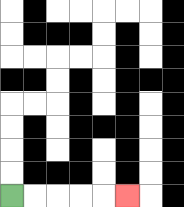{'start': '[0, 8]', 'end': '[5, 8]', 'path_directions': 'R,R,R,R,R', 'path_coordinates': '[[0, 8], [1, 8], [2, 8], [3, 8], [4, 8], [5, 8]]'}